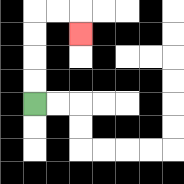{'start': '[1, 4]', 'end': '[3, 1]', 'path_directions': 'U,U,U,U,R,R,D', 'path_coordinates': '[[1, 4], [1, 3], [1, 2], [1, 1], [1, 0], [2, 0], [3, 0], [3, 1]]'}